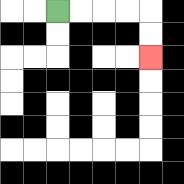{'start': '[2, 0]', 'end': '[6, 2]', 'path_directions': 'R,R,R,R,D,D', 'path_coordinates': '[[2, 0], [3, 0], [4, 0], [5, 0], [6, 0], [6, 1], [6, 2]]'}